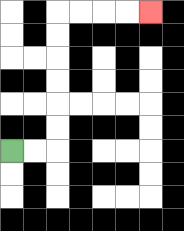{'start': '[0, 6]', 'end': '[6, 0]', 'path_directions': 'R,R,U,U,U,U,U,U,R,R,R,R', 'path_coordinates': '[[0, 6], [1, 6], [2, 6], [2, 5], [2, 4], [2, 3], [2, 2], [2, 1], [2, 0], [3, 0], [4, 0], [5, 0], [6, 0]]'}